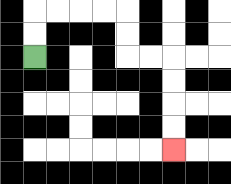{'start': '[1, 2]', 'end': '[7, 6]', 'path_directions': 'U,U,R,R,R,R,D,D,R,R,D,D,D,D', 'path_coordinates': '[[1, 2], [1, 1], [1, 0], [2, 0], [3, 0], [4, 0], [5, 0], [5, 1], [5, 2], [6, 2], [7, 2], [7, 3], [7, 4], [7, 5], [7, 6]]'}